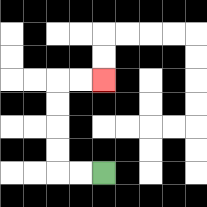{'start': '[4, 7]', 'end': '[4, 3]', 'path_directions': 'L,L,U,U,U,U,R,R', 'path_coordinates': '[[4, 7], [3, 7], [2, 7], [2, 6], [2, 5], [2, 4], [2, 3], [3, 3], [4, 3]]'}